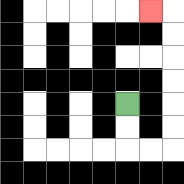{'start': '[5, 4]', 'end': '[6, 0]', 'path_directions': 'D,D,R,R,U,U,U,U,U,U,L', 'path_coordinates': '[[5, 4], [5, 5], [5, 6], [6, 6], [7, 6], [7, 5], [7, 4], [7, 3], [7, 2], [7, 1], [7, 0], [6, 0]]'}